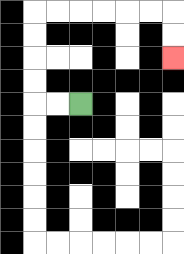{'start': '[3, 4]', 'end': '[7, 2]', 'path_directions': 'L,L,U,U,U,U,R,R,R,R,R,R,D,D', 'path_coordinates': '[[3, 4], [2, 4], [1, 4], [1, 3], [1, 2], [1, 1], [1, 0], [2, 0], [3, 0], [4, 0], [5, 0], [6, 0], [7, 0], [7, 1], [7, 2]]'}